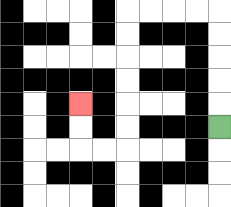{'start': '[9, 5]', 'end': '[3, 4]', 'path_directions': 'U,U,U,U,U,L,L,L,L,D,D,D,D,D,D,L,L,U,U', 'path_coordinates': '[[9, 5], [9, 4], [9, 3], [9, 2], [9, 1], [9, 0], [8, 0], [7, 0], [6, 0], [5, 0], [5, 1], [5, 2], [5, 3], [5, 4], [5, 5], [5, 6], [4, 6], [3, 6], [3, 5], [3, 4]]'}